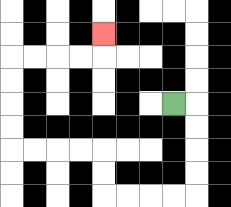{'start': '[7, 4]', 'end': '[4, 1]', 'path_directions': 'R,D,D,D,D,L,L,L,L,U,U,L,L,L,L,U,U,U,U,R,R,R,R,U', 'path_coordinates': '[[7, 4], [8, 4], [8, 5], [8, 6], [8, 7], [8, 8], [7, 8], [6, 8], [5, 8], [4, 8], [4, 7], [4, 6], [3, 6], [2, 6], [1, 6], [0, 6], [0, 5], [0, 4], [0, 3], [0, 2], [1, 2], [2, 2], [3, 2], [4, 2], [4, 1]]'}